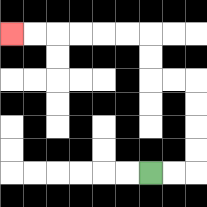{'start': '[6, 7]', 'end': '[0, 1]', 'path_directions': 'R,R,U,U,U,U,L,L,U,U,L,L,L,L,L,L', 'path_coordinates': '[[6, 7], [7, 7], [8, 7], [8, 6], [8, 5], [8, 4], [8, 3], [7, 3], [6, 3], [6, 2], [6, 1], [5, 1], [4, 1], [3, 1], [2, 1], [1, 1], [0, 1]]'}